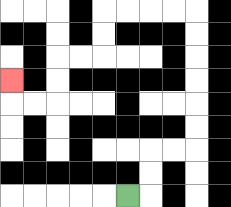{'start': '[5, 8]', 'end': '[0, 3]', 'path_directions': 'R,U,U,R,R,U,U,U,U,U,U,L,L,L,L,D,D,L,L,D,D,L,L,U', 'path_coordinates': '[[5, 8], [6, 8], [6, 7], [6, 6], [7, 6], [8, 6], [8, 5], [8, 4], [8, 3], [8, 2], [8, 1], [8, 0], [7, 0], [6, 0], [5, 0], [4, 0], [4, 1], [4, 2], [3, 2], [2, 2], [2, 3], [2, 4], [1, 4], [0, 4], [0, 3]]'}